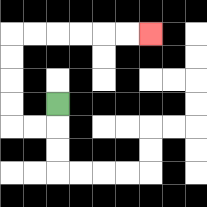{'start': '[2, 4]', 'end': '[6, 1]', 'path_directions': 'D,L,L,U,U,U,U,R,R,R,R,R,R', 'path_coordinates': '[[2, 4], [2, 5], [1, 5], [0, 5], [0, 4], [0, 3], [0, 2], [0, 1], [1, 1], [2, 1], [3, 1], [4, 1], [5, 1], [6, 1]]'}